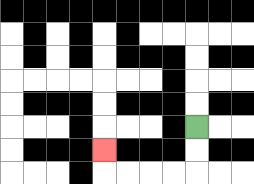{'start': '[8, 5]', 'end': '[4, 6]', 'path_directions': 'D,D,L,L,L,L,U', 'path_coordinates': '[[8, 5], [8, 6], [8, 7], [7, 7], [6, 7], [5, 7], [4, 7], [4, 6]]'}